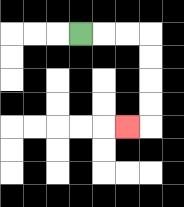{'start': '[3, 1]', 'end': '[5, 5]', 'path_directions': 'R,R,R,D,D,D,D,L', 'path_coordinates': '[[3, 1], [4, 1], [5, 1], [6, 1], [6, 2], [6, 3], [6, 4], [6, 5], [5, 5]]'}